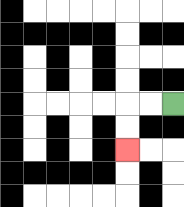{'start': '[7, 4]', 'end': '[5, 6]', 'path_directions': 'L,L,D,D', 'path_coordinates': '[[7, 4], [6, 4], [5, 4], [5, 5], [5, 6]]'}